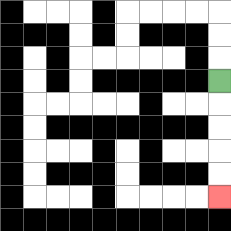{'start': '[9, 3]', 'end': '[9, 8]', 'path_directions': 'D,D,D,D,D', 'path_coordinates': '[[9, 3], [9, 4], [9, 5], [9, 6], [9, 7], [9, 8]]'}